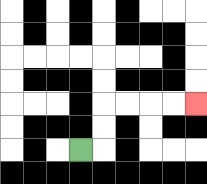{'start': '[3, 6]', 'end': '[8, 4]', 'path_directions': 'R,U,U,R,R,R,R', 'path_coordinates': '[[3, 6], [4, 6], [4, 5], [4, 4], [5, 4], [6, 4], [7, 4], [8, 4]]'}